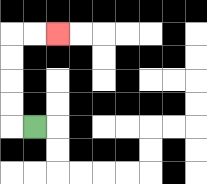{'start': '[1, 5]', 'end': '[2, 1]', 'path_directions': 'L,U,U,U,U,R,R', 'path_coordinates': '[[1, 5], [0, 5], [0, 4], [0, 3], [0, 2], [0, 1], [1, 1], [2, 1]]'}